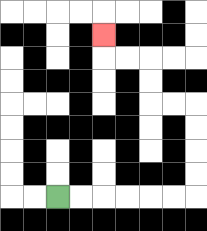{'start': '[2, 8]', 'end': '[4, 1]', 'path_directions': 'R,R,R,R,R,R,U,U,U,U,L,L,U,U,L,L,U', 'path_coordinates': '[[2, 8], [3, 8], [4, 8], [5, 8], [6, 8], [7, 8], [8, 8], [8, 7], [8, 6], [8, 5], [8, 4], [7, 4], [6, 4], [6, 3], [6, 2], [5, 2], [4, 2], [4, 1]]'}